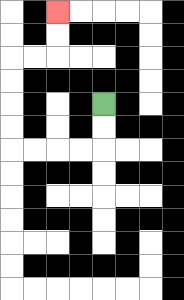{'start': '[4, 4]', 'end': '[2, 0]', 'path_directions': 'D,D,L,L,L,L,U,U,U,U,R,R,U,U', 'path_coordinates': '[[4, 4], [4, 5], [4, 6], [3, 6], [2, 6], [1, 6], [0, 6], [0, 5], [0, 4], [0, 3], [0, 2], [1, 2], [2, 2], [2, 1], [2, 0]]'}